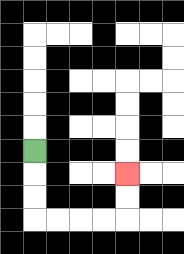{'start': '[1, 6]', 'end': '[5, 7]', 'path_directions': 'D,D,D,R,R,R,R,U,U', 'path_coordinates': '[[1, 6], [1, 7], [1, 8], [1, 9], [2, 9], [3, 9], [4, 9], [5, 9], [5, 8], [5, 7]]'}